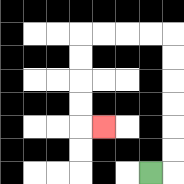{'start': '[6, 7]', 'end': '[4, 5]', 'path_directions': 'R,U,U,U,U,U,U,L,L,L,L,D,D,D,D,R', 'path_coordinates': '[[6, 7], [7, 7], [7, 6], [7, 5], [7, 4], [7, 3], [7, 2], [7, 1], [6, 1], [5, 1], [4, 1], [3, 1], [3, 2], [3, 3], [3, 4], [3, 5], [4, 5]]'}